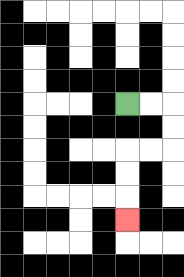{'start': '[5, 4]', 'end': '[5, 9]', 'path_directions': 'R,R,D,D,L,L,D,D,D', 'path_coordinates': '[[5, 4], [6, 4], [7, 4], [7, 5], [7, 6], [6, 6], [5, 6], [5, 7], [5, 8], [5, 9]]'}